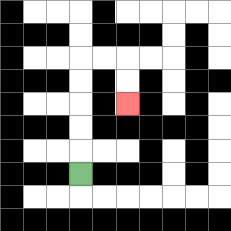{'start': '[3, 7]', 'end': '[5, 4]', 'path_directions': 'U,U,U,U,U,R,R,D,D', 'path_coordinates': '[[3, 7], [3, 6], [3, 5], [3, 4], [3, 3], [3, 2], [4, 2], [5, 2], [5, 3], [5, 4]]'}